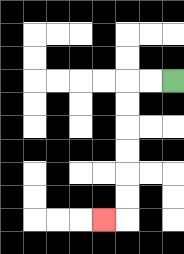{'start': '[7, 3]', 'end': '[4, 9]', 'path_directions': 'L,L,D,D,D,D,D,D,L', 'path_coordinates': '[[7, 3], [6, 3], [5, 3], [5, 4], [5, 5], [5, 6], [5, 7], [5, 8], [5, 9], [4, 9]]'}